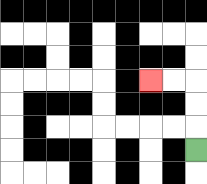{'start': '[8, 6]', 'end': '[6, 3]', 'path_directions': 'U,U,U,L,L', 'path_coordinates': '[[8, 6], [8, 5], [8, 4], [8, 3], [7, 3], [6, 3]]'}